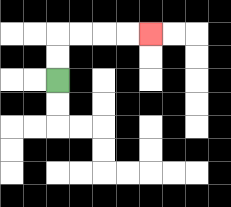{'start': '[2, 3]', 'end': '[6, 1]', 'path_directions': 'U,U,R,R,R,R', 'path_coordinates': '[[2, 3], [2, 2], [2, 1], [3, 1], [4, 1], [5, 1], [6, 1]]'}